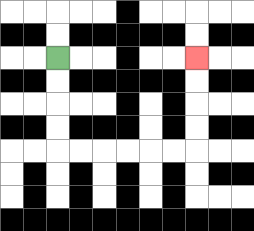{'start': '[2, 2]', 'end': '[8, 2]', 'path_directions': 'D,D,D,D,R,R,R,R,R,R,U,U,U,U', 'path_coordinates': '[[2, 2], [2, 3], [2, 4], [2, 5], [2, 6], [3, 6], [4, 6], [5, 6], [6, 6], [7, 6], [8, 6], [8, 5], [8, 4], [8, 3], [8, 2]]'}